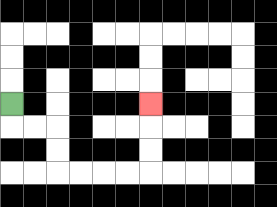{'start': '[0, 4]', 'end': '[6, 4]', 'path_directions': 'D,R,R,D,D,R,R,R,R,U,U,U', 'path_coordinates': '[[0, 4], [0, 5], [1, 5], [2, 5], [2, 6], [2, 7], [3, 7], [4, 7], [5, 7], [6, 7], [6, 6], [6, 5], [6, 4]]'}